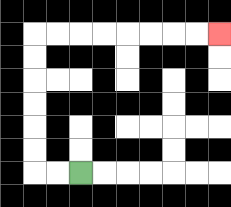{'start': '[3, 7]', 'end': '[9, 1]', 'path_directions': 'L,L,U,U,U,U,U,U,R,R,R,R,R,R,R,R', 'path_coordinates': '[[3, 7], [2, 7], [1, 7], [1, 6], [1, 5], [1, 4], [1, 3], [1, 2], [1, 1], [2, 1], [3, 1], [4, 1], [5, 1], [6, 1], [7, 1], [8, 1], [9, 1]]'}